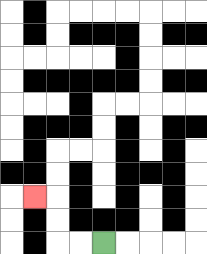{'start': '[4, 10]', 'end': '[1, 8]', 'path_directions': 'L,L,U,U,L', 'path_coordinates': '[[4, 10], [3, 10], [2, 10], [2, 9], [2, 8], [1, 8]]'}